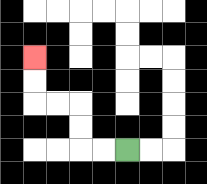{'start': '[5, 6]', 'end': '[1, 2]', 'path_directions': 'L,L,U,U,L,L,U,U', 'path_coordinates': '[[5, 6], [4, 6], [3, 6], [3, 5], [3, 4], [2, 4], [1, 4], [1, 3], [1, 2]]'}